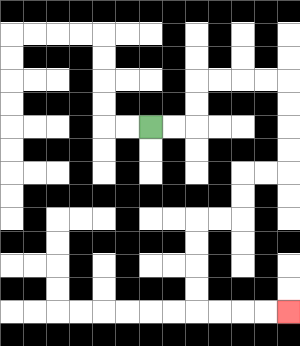{'start': '[6, 5]', 'end': '[12, 13]', 'path_directions': 'R,R,U,U,R,R,R,R,D,D,D,D,L,L,D,D,L,L,D,D,D,D,R,R,R,R', 'path_coordinates': '[[6, 5], [7, 5], [8, 5], [8, 4], [8, 3], [9, 3], [10, 3], [11, 3], [12, 3], [12, 4], [12, 5], [12, 6], [12, 7], [11, 7], [10, 7], [10, 8], [10, 9], [9, 9], [8, 9], [8, 10], [8, 11], [8, 12], [8, 13], [9, 13], [10, 13], [11, 13], [12, 13]]'}